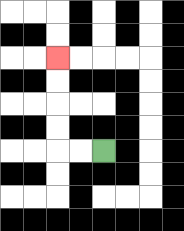{'start': '[4, 6]', 'end': '[2, 2]', 'path_directions': 'L,L,U,U,U,U', 'path_coordinates': '[[4, 6], [3, 6], [2, 6], [2, 5], [2, 4], [2, 3], [2, 2]]'}